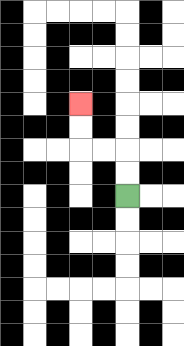{'start': '[5, 8]', 'end': '[3, 4]', 'path_directions': 'U,U,L,L,U,U', 'path_coordinates': '[[5, 8], [5, 7], [5, 6], [4, 6], [3, 6], [3, 5], [3, 4]]'}